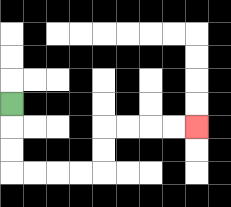{'start': '[0, 4]', 'end': '[8, 5]', 'path_directions': 'D,D,D,R,R,R,R,U,U,R,R,R,R', 'path_coordinates': '[[0, 4], [0, 5], [0, 6], [0, 7], [1, 7], [2, 7], [3, 7], [4, 7], [4, 6], [4, 5], [5, 5], [6, 5], [7, 5], [8, 5]]'}